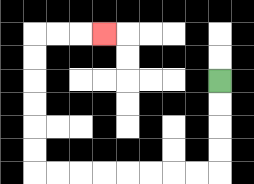{'start': '[9, 3]', 'end': '[4, 1]', 'path_directions': 'D,D,D,D,L,L,L,L,L,L,L,L,U,U,U,U,U,U,R,R,R', 'path_coordinates': '[[9, 3], [9, 4], [9, 5], [9, 6], [9, 7], [8, 7], [7, 7], [6, 7], [5, 7], [4, 7], [3, 7], [2, 7], [1, 7], [1, 6], [1, 5], [1, 4], [1, 3], [1, 2], [1, 1], [2, 1], [3, 1], [4, 1]]'}